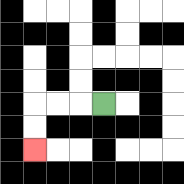{'start': '[4, 4]', 'end': '[1, 6]', 'path_directions': 'L,L,L,D,D', 'path_coordinates': '[[4, 4], [3, 4], [2, 4], [1, 4], [1, 5], [1, 6]]'}